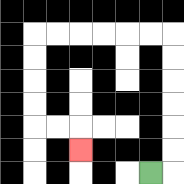{'start': '[6, 7]', 'end': '[3, 6]', 'path_directions': 'R,U,U,U,U,U,U,L,L,L,L,L,L,D,D,D,D,R,R,D', 'path_coordinates': '[[6, 7], [7, 7], [7, 6], [7, 5], [7, 4], [7, 3], [7, 2], [7, 1], [6, 1], [5, 1], [4, 1], [3, 1], [2, 1], [1, 1], [1, 2], [1, 3], [1, 4], [1, 5], [2, 5], [3, 5], [3, 6]]'}